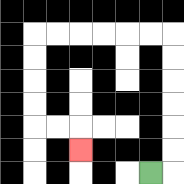{'start': '[6, 7]', 'end': '[3, 6]', 'path_directions': 'R,U,U,U,U,U,U,L,L,L,L,L,L,D,D,D,D,R,R,D', 'path_coordinates': '[[6, 7], [7, 7], [7, 6], [7, 5], [7, 4], [7, 3], [7, 2], [7, 1], [6, 1], [5, 1], [4, 1], [3, 1], [2, 1], [1, 1], [1, 2], [1, 3], [1, 4], [1, 5], [2, 5], [3, 5], [3, 6]]'}